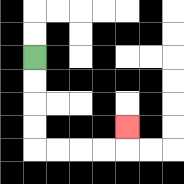{'start': '[1, 2]', 'end': '[5, 5]', 'path_directions': 'D,D,D,D,R,R,R,R,U', 'path_coordinates': '[[1, 2], [1, 3], [1, 4], [1, 5], [1, 6], [2, 6], [3, 6], [4, 6], [5, 6], [5, 5]]'}